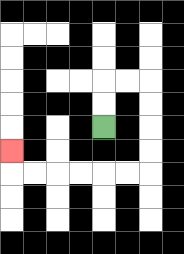{'start': '[4, 5]', 'end': '[0, 6]', 'path_directions': 'U,U,R,R,D,D,D,D,L,L,L,L,L,L,U', 'path_coordinates': '[[4, 5], [4, 4], [4, 3], [5, 3], [6, 3], [6, 4], [6, 5], [6, 6], [6, 7], [5, 7], [4, 7], [3, 7], [2, 7], [1, 7], [0, 7], [0, 6]]'}